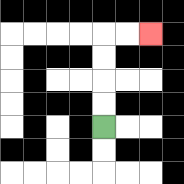{'start': '[4, 5]', 'end': '[6, 1]', 'path_directions': 'U,U,U,U,R,R', 'path_coordinates': '[[4, 5], [4, 4], [4, 3], [4, 2], [4, 1], [5, 1], [6, 1]]'}